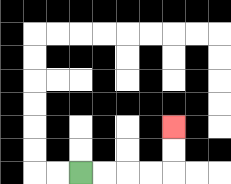{'start': '[3, 7]', 'end': '[7, 5]', 'path_directions': 'R,R,R,R,U,U', 'path_coordinates': '[[3, 7], [4, 7], [5, 7], [6, 7], [7, 7], [7, 6], [7, 5]]'}